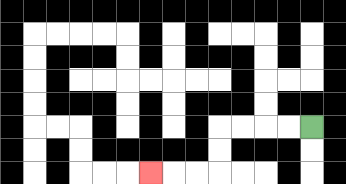{'start': '[13, 5]', 'end': '[6, 7]', 'path_directions': 'L,L,L,L,D,D,L,L,L', 'path_coordinates': '[[13, 5], [12, 5], [11, 5], [10, 5], [9, 5], [9, 6], [9, 7], [8, 7], [7, 7], [6, 7]]'}